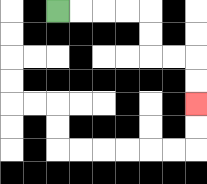{'start': '[2, 0]', 'end': '[8, 4]', 'path_directions': 'R,R,R,R,D,D,R,R,D,D', 'path_coordinates': '[[2, 0], [3, 0], [4, 0], [5, 0], [6, 0], [6, 1], [6, 2], [7, 2], [8, 2], [8, 3], [8, 4]]'}